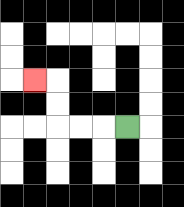{'start': '[5, 5]', 'end': '[1, 3]', 'path_directions': 'L,L,L,U,U,L', 'path_coordinates': '[[5, 5], [4, 5], [3, 5], [2, 5], [2, 4], [2, 3], [1, 3]]'}